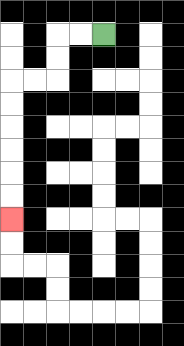{'start': '[4, 1]', 'end': '[0, 9]', 'path_directions': 'L,L,D,D,L,L,D,D,D,D,D,D', 'path_coordinates': '[[4, 1], [3, 1], [2, 1], [2, 2], [2, 3], [1, 3], [0, 3], [0, 4], [0, 5], [0, 6], [0, 7], [0, 8], [0, 9]]'}